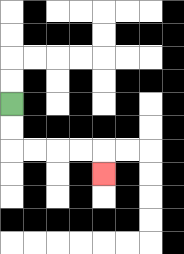{'start': '[0, 4]', 'end': '[4, 7]', 'path_directions': 'D,D,R,R,R,R,D', 'path_coordinates': '[[0, 4], [0, 5], [0, 6], [1, 6], [2, 6], [3, 6], [4, 6], [4, 7]]'}